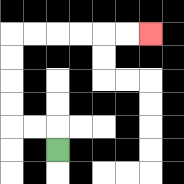{'start': '[2, 6]', 'end': '[6, 1]', 'path_directions': 'U,L,L,U,U,U,U,R,R,R,R,R,R', 'path_coordinates': '[[2, 6], [2, 5], [1, 5], [0, 5], [0, 4], [0, 3], [0, 2], [0, 1], [1, 1], [2, 1], [3, 1], [4, 1], [5, 1], [6, 1]]'}